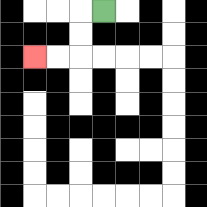{'start': '[4, 0]', 'end': '[1, 2]', 'path_directions': 'L,D,D,L,L', 'path_coordinates': '[[4, 0], [3, 0], [3, 1], [3, 2], [2, 2], [1, 2]]'}